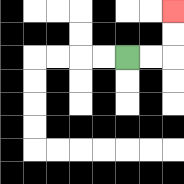{'start': '[5, 2]', 'end': '[7, 0]', 'path_directions': 'R,R,U,U', 'path_coordinates': '[[5, 2], [6, 2], [7, 2], [7, 1], [7, 0]]'}